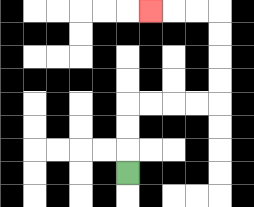{'start': '[5, 7]', 'end': '[6, 0]', 'path_directions': 'U,U,U,R,R,R,R,U,U,U,U,L,L,L', 'path_coordinates': '[[5, 7], [5, 6], [5, 5], [5, 4], [6, 4], [7, 4], [8, 4], [9, 4], [9, 3], [9, 2], [9, 1], [9, 0], [8, 0], [7, 0], [6, 0]]'}